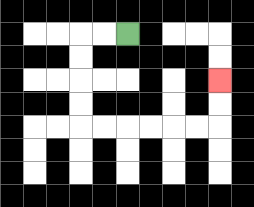{'start': '[5, 1]', 'end': '[9, 3]', 'path_directions': 'L,L,D,D,D,D,R,R,R,R,R,R,U,U', 'path_coordinates': '[[5, 1], [4, 1], [3, 1], [3, 2], [3, 3], [3, 4], [3, 5], [4, 5], [5, 5], [6, 5], [7, 5], [8, 5], [9, 5], [9, 4], [9, 3]]'}